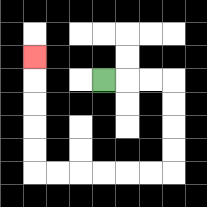{'start': '[4, 3]', 'end': '[1, 2]', 'path_directions': 'R,R,R,D,D,D,D,L,L,L,L,L,L,U,U,U,U,U', 'path_coordinates': '[[4, 3], [5, 3], [6, 3], [7, 3], [7, 4], [7, 5], [7, 6], [7, 7], [6, 7], [5, 7], [4, 7], [3, 7], [2, 7], [1, 7], [1, 6], [1, 5], [1, 4], [1, 3], [1, 2]]'}